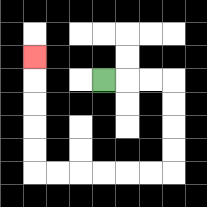{'start': '[4, 3]', 'end': '[1, 2]', 'path_directions': 'R,R,R,D,D,D,D,L,L,L,L,L,L,U,U,U,U,U', 'path_coordinates': '[[4, 3], [5, 3], [6, 3], [7, 3], [7, 4], [7, 5], [7, 6], [7, 7], [6, 7], [5, 7], [4, 7], [3, 7], [2, 7], [1, 7], [1, 6], [1, 5], [1, 4], [1, 3], [1, 2]]'}